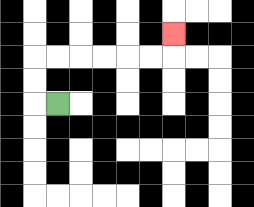{'start': '[2, 4]', 'end': '[7, 1]', 'path_directions': 'L,U,U,R,R,R,R,R,R,U', 'path_coordinates': '[[2, 4], [1, 4], [1, 3], [1, 2], [2, 2], [3, 2], [4, 2], [5, 2], [6, 2], [7, 2], [7, 1]]'}